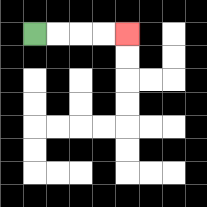{'start': '[1, 1]', 'end': '[5, 1]', 'path_directions': 'R,R,R,R', 'path_coordinates': '[[1, 1], [2, 1], [3, 1], [4, 1], [5, 1]]'}